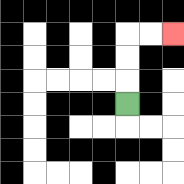{'start': '[5, 4]', 'end': '[7, 1]', 'path_directions': 'U,U,U,R,R', 'path_coordinates': '[[5, 4], [5, 3], [5, 2], [5, 1], [6, 1], [7, 1]]'}